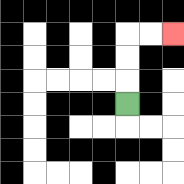{'start': '[5, 4]', 'end': '[7, 1]', 'path_directions': 'U,U,U,R,R', 'path_coordinates': '[[5, 4], [5, 3], [5, 2], [5, 1], [6, 1], [7, 1]]'}